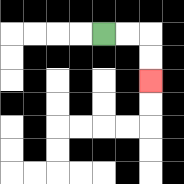{'start': '[4, 1]', 'end': '[6, 3]', 'path_directions': 'R,R,D,D', 'path_coordinates': '[[4, 1], [5, 1], [6, 1], [6, 2], [6, 3]]'}